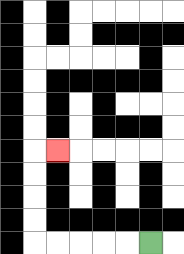{'start': '[6, 10]', 'end': '[2, 6]', 'path_directions': 'L,L,L,L,L,U,U,U,U,R', 'path_coordinates': '[[6, 10], [5, 10], [4, 10], [3, 10], [2, 10], [1, 10], [1, 9], [1, 8], [1, 7], [1, 6], [2, 6]]'}